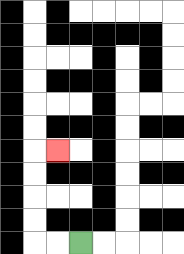{'start': '[3, 10]', 'end': '[2, 6]', 'path_directions': 'L,L,U,U,U,U,R', 'path_coordinates': '[[3, 10], [2, 10], [1, 10], [1, 9], [1, 8], [1, 7], [1, 6], [2, 6]]'}